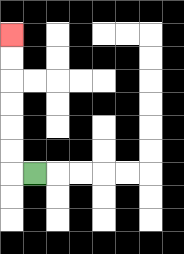{'start': '[1, 7]', 'end': '[0, 1]', 'path_directions': 'L,U,U,U,U,U,U', 'path_coordinates': '[[1, 7], [0, 7], [0, 6], [0, 5], [0, 4], [0, 3], [0, 2], [0, 1]]'}